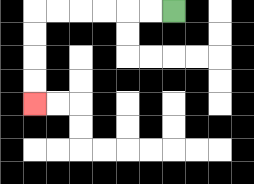{'start': '[7, 0]', 'end': '[1, 4]', 'path_directions': 'L,L,L,L,L,L,D,D,D,D', 'path_coordinates': '[[7, 0], [6, 0], [5, 0], [4, 0], [3, 0], [2, 0], [1, 0], [1, 1], [1, 2], [1, 3], [1, 4]]'}